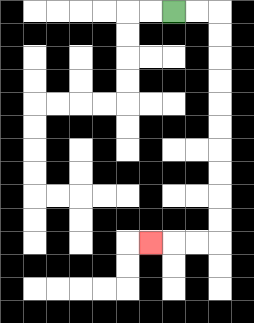{'start': '[7, 0]', 'end': '[6, 10]', 'path_directions': 'R,R,D,D,D,D,D,D,D,D,D,D,L,L,L', 'path_coordinates': '[[7, 0], [8, 0], [9, 0], [9, 1], [9, 2], [9, 3], [9, 4], [9, 5], [9, 6], [9, 7], [9, 8], [9, 9], [9, 10], [8, 10], [7, 10], [6, 10]]'}